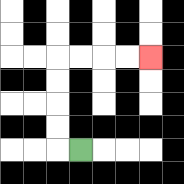{'start': '[3, 6]', 'end': '[6, 2]', 'path_directions': 'L,U,U,U,U,R,R,R,R', 'path_coordinates': '[[3, 6], [2, 6], [2, 5], [2, 4], [2, 3], [2, 2], [3, 2], [4, 2], [5, 2], [6, 2]]'}